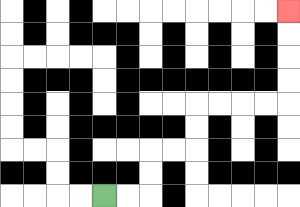{'start': '[4, 8]', 'end': '[12, 0]', 'path_directions': 'R,R,U,U,R,R,U,U,R,R,R,R,U,U,U,U', 'path_coordinates': '[[4, 8], [5, 8], [6, 8], [6, 7], [6, 6], [7, 6], [8, 6], [8, 5], [8, 4], [9, 4], [10, 4], [11, 4], [12, 4], [12, 3], [12, 2], [12, 1], [12, 0]]'}